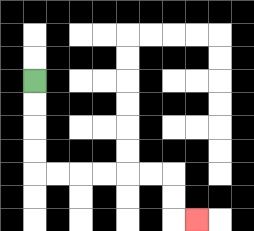{'start': '[1, 3]', 'end': '[8, 9]', 'path_directions': 'D,D,D,D,R,R,R,R,R,R,D,D,R', 'path_coordinates': '[[1, 3], [1, 4], [1, 5], [1, 6], [1, 7], [2, 7], [3, 7], [4, 7], [5, 7], [6, 7], [7, 7], [7, 8], [7, 9], [8, 9]]'}